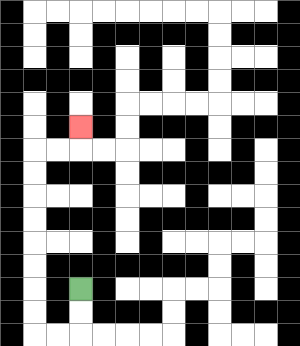{'start': '[3, 12]', 'end': '[3, 5]', 'path_directions': 'D,D,L,L,U,U,U,U,U,U,U,U,R,R,U', 'path_coordinates': '[[3, 12], [3, 13], [3, 14], [2, 14], [1, 14], [1, 13], [1, 12], [1, 11], [1, 10], [1, 9], [1, 8], [1, 7], [1, 6], [2, 6], [3, 6], [3, 5]]'}